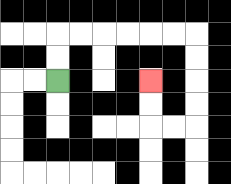{'start': '[2, 3]', 'end': '[6, 3]', 'path_directions': 'U,U,R,R,R,R,R,R,D,D,D,D,L,L,U,U', 'path_coordinates': '[[2, 3], [2, 2], [2, 1], [3, 1], [4, 1], [5, 1], [6, 1], [7, 1], [8, 1], [8, 2], [8, 3], [8, 4], [8, 5], [7, 5], [6, 5], [6, 4], [6, 3]]'}